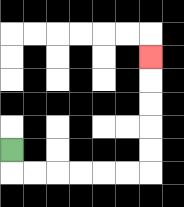{'start': '[0, 6]', 'end': '[6, 2]', 'path_directions': 'D,R,R,R,R,R,R,U,U,U,U,U', 'path_coordinates': '[[0, 6], [0, 7], [1, 7], [2, 7], [3, 7], [4, 7], [5, 7], [6, 7], [6, 6], [6, 5], [6, 4], [6, 3], [6, 2]]'}